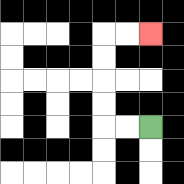{'start': '[6, 5]', 'end': '[6, 1]', 'path_directions': 'L,L,U,U,U,U,R,R', 'path_coordinates': '[[6, 5], [5, 5], [4, 5], [4, 4], [4, 3], [4, 2], [4, 1], [5, 1], [6, 1]]'}